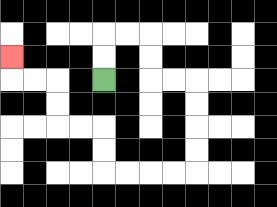{'start': '[4, 3]', 'end': '[0, 2]', 'path_directions': 'U,U,R,R,D,D,R,R,D,D,D,D,L,L,L,L,U,U,L,L,U,U,L,L,U', 'path_coordinates': '[[4, 3], [4, 2], [4, 1], [5, 1], [6, 1], [6, 2], [6, 3], [7, 3], [8, 3], [8, 4], [8, 5], [8, 6], [8, 7], [7, 7], [6, 7], [5, 7], [4, 7], [4, 6], [4, 5], [3, 5], [2, 5], [2, 4], [2, 3], [1, 3], [0, 3], [0, 2]]'}